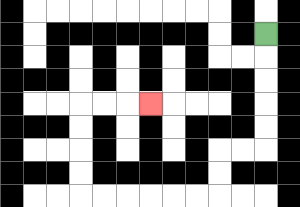{'start': '[11, 1]', 'end': '[6, 4]', 'path_directions': 'D,D,D,D,D,L,L,D,D,L,L,L,L,L,L,U,U,U,U,R,R,R', 'path_coordinates': '[[11, 1], [11, 2], [11, 3], [11, 4], [11, 5], [11, 6], [10, 6], [9, 6], [9, 7], [9, 8], [8, 8], [7, 8], [6, 8], [5, 8], [4, 8], [3, 8], [3, 7], [3, 6], [3, 5], [3, 4], [4, 4], [5, 4], [6, 4]]'}